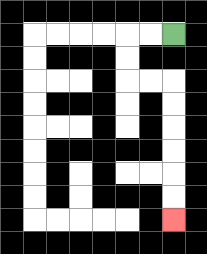{'start': '[7, 1]', 'end': '[7, 9]', 'path_directions': 'L,L,D,D,R,R,D,D,D,D,D,D', 'path_coordinates': '[[7, 1], [6, 1], [5, 1], [5, 2], [5, 3], [6, 3], [7, 3], [7, 4], [7, 5], [7, 6], [7, 7], [7, 8], [7, 9]]'}